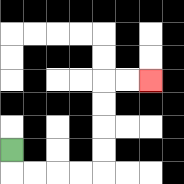{'start': '[0, 6]', 'end': '[6, 3]', 'path_directions': 'D,R,R,R,R,U,U,U,U,R,R', 'path_coordinates': '[[0, 6], [0, 7], [1, 7], [2, 7], [3, 7], [4, 7], [4, 6], [4, 5], [4, 4], [4, 3], [5, 3], [6, 3]]'}